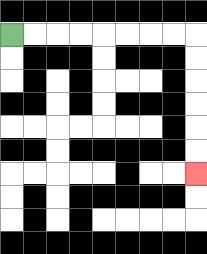{'start': '[0, 1]', 'end': '[8, 7]', 'path_directions': 'R,R,R,R,R,R,R,R,D,D,D,D,D,D', 'path_coordinates': '[[0, 1], [1, 1], [2, 1], [3, 1], [4, 1], [5, 1], [6, 1], [7, 1], [8, 1], [8, 2], [8, 3], [8, 4], [8, 5], [8, 6], [8, 7]]'}